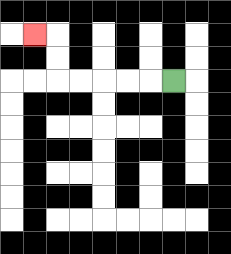{'start': '[7, 3]', 'end': '[1, 1]', 'path_directions': 'L,L,L,L,L,U,U,L', 'path_coordinates': '[[7, 3], [6, 3], [5, 3], [4, 3], [3, 3], [2, 3], [2, 2], [2, 1], [1, 1]]'}